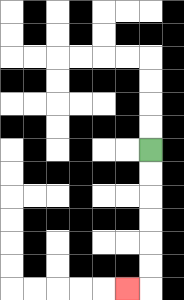{'start': '[6, 6]', 'end': '[5, 12]', 'path_directions': 'D,D,D,D,D,D,L', 'path_coordinates': '[[6, 6], [6, 7], [6, 8], [6, 9], [6, 10], [6, 11], [6, 12], [5, 12]]'}